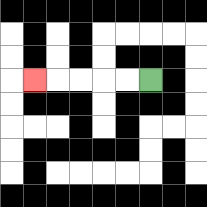{'start': '[6, 3]', 'end': '[1, 3]', 'path_directions': 'L,L,L,L,L', 'path_coordinates': '[[6, 3], [5, 3], [4, 3], [3, 3], [2, 3], [1, 3]]'}